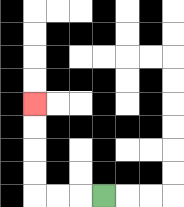{'start': '[4, 8]', 'end': '[1, 4]', 'path_directions': 'L,L,L,U,U,U,U', 'path_coordinates': '[[4, 8], [3, 8], [2, 8], [1, 8], [1, 7], [1, 6], [1, 5], [1, 4]]'}